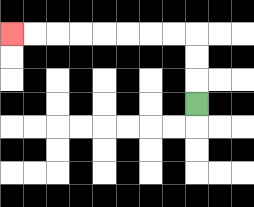{'start': '[8, 4]', 'end': '[0, 1]', 'path_directions': 'U,U,U,L,L,L,L,L,L,L,L', 'path_coordinates': '[[8, 4], [8, 3], [8, 2], [8, 1], [7, 1], [6, 1], [5, 1], [4, 1], [3, 1], [2, 1], [1, 1], [0, 1]]'}